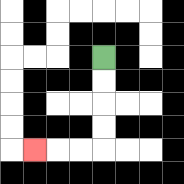{'start': '[4, 2]', 'end': '[1, 6]', 'path_directions': 'D,D,D,D,L,L,L', 'path_coordinates': '[[4, 2], [4, 3], [4, 4], [4, 5], [4, 6], [3, 6], [2, 6], [1, 6]]'}